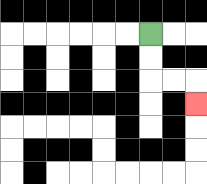{'start': '[6, 1]', 'end': '[8, 4]', 'path_directions': 'D,D,R,R,D', 'path_coordinates': '[[6, 1], [6, 2], [6, 3], [7, 3], [8, 3], [8, 4]]'}